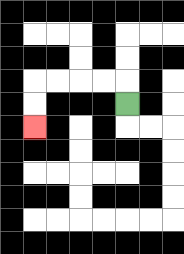{'start': '[5, 4]', 'end': '[1, 5]', 'path_directions': 'U,L,L,L,L,D,D', 'path_coordinates': '[[5, 4], [5, 3], [4, 3], [3, 3], [2, 3], [1, 3], [1, 4], [1, 5]]'}